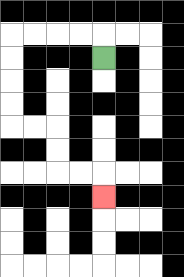{'start': '[4, 2]', 'end': '[4, 8]', 'path_directions': 'U,L,L,L,L,D,D,D,D,R,R,D,D,R,R,D', 'path_coordinates': '[[4, 2], [4, 1], [3, 1], [2, 1], [1, 1], [0, 1], [0, 2], [0, 3], [0, 4], [0, 5], [1, 5], [2, 5], [2, 6], [2, 7], [3, 7], [4, 7], [4, 8]]'}